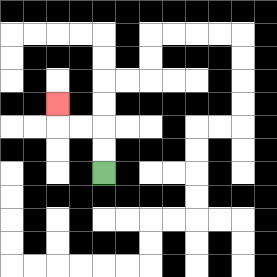{'start': '[4, 7]', 'end': '[2, 4]', 'path_directions': 'U,U,L,L,U', 'path_coordinates': '[[4, 7], [4, 6], [4, 5], [3, 5], [2, 5], [2, 4]]'}